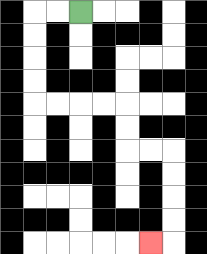{'start': '[3, 0]', 'end': '[6, 10]', 'path_directions': 'L,L,D,D,D,D,R,R,R,R,D,D,R,R,D,D,D,D,L', 'path_coordinates': '[[3, 0], [2, 0], [1, 0], [1, 1], [1, 2], [1, 3], [1, 4], [2, 4], [3, 4], [4, 4], [5, 4], [5, 5], [5, 6], [6, 6], [7, 6], [7, 7], [7, 8], [7, 9], [7, 10], [6, 10]]'}